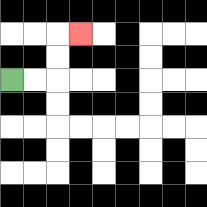{'start': '[0, 3]', 'end': '[3, 1]', 'path_directions': 'R,R,U,U,R', 'path_coordinates': '[[0, 3], [1, 3], [2, 3], [2, 2], [2, 1], [3, 1]]'}